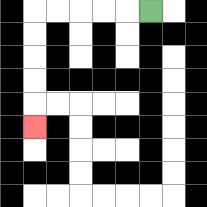{'start': '[6, 0]', 'end': '[1, 5]', 'path_directions': 'L,L,L,L,L,D,D,D,D,D', 'path_coordinates': '[[6, 0], [5, 0], [4, 0], [3, 0], [2, 0], [1, 0], [1, 1], [1, 2], [1, 3], [1, 4], [1, 5]]'}